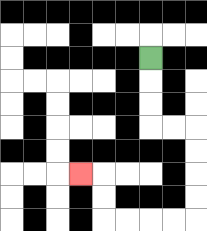{'start': '[6, 2]', 'end': '[3, 7]', 'path_directions': 'D,D,D,R,R,D,D,D,D,L,L,L,L,U,U,L', 'path_coordinates': '[[6, 2], [6, 3], [6, 4], [6, 5], [7, 5], [8, 5], [8, 6], [8, 7], [8, 8], [8, 9], [7, 9], [6, 9], [5, 9], [4, 9], [4, 8], [4, 7], [3, 7]]'}